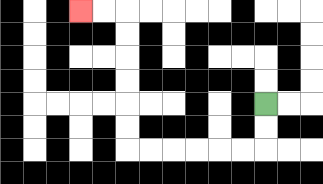{'start': '[11, 4]', 'end': '[3, 0]', 'path_directions': 'D,D,L,L,L,L,L,L,U,U,U,U,U,U,L,L', 'path_coordinates': '[[11, 4], [11, 5], [11, 6], [10, 6], [9, 6], [8, 6], [7, 6], [6, 6], [5, 6], [5, 5], [5, 4], [5, 3], [5, 2], [5, 1], [5, 0], [4, 0], [3, 0]]'}